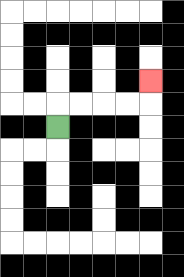{'start': '[2, 5]', 'end': '[6, 3]', 'path_directions': 'U,R,R,R,R,U', 'path_coordinates': '[[2, 5], [2, 4], [3, 4], [4, 4], [5, 4], [6, 4], [6, 3]]'}